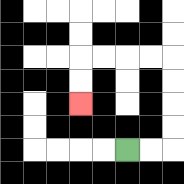{'start': '[5, 6]', 'end': '[3, 4]', 'path_directions': 'R,R,U,U,U,U,L,L,L,L,D,D', 'path_coordinates': '[[5, 6], [6, 6], [7, 6], [7, 5], [7, 4], [7, 3], [7, 2], [6, 2], [5, 2], [4, 2], [3, 2], [3, 3], [3, 4]]'}